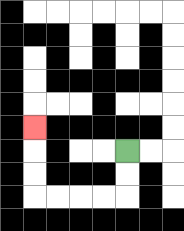{'start': '[5, 6]', 'end': '[1, 5]', 'path_directions': 'D,D,L,L,L,L,U,U,U', 'path_coordinates': '[[5, 6], [5, 7], [5, 8], [4, 8], [3, 8], [2, 8], [1, 8], [1, 7], [1, 6], [1, 5]]'}